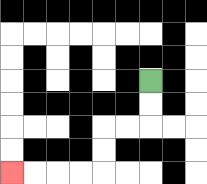{'start': '[6, 3]', 'end': '[0, 7]', 'path_directions': 'D,D,L,L,D,D,L,L,L,L', 'path_coordinates': '[[6, 3], [6, 4], [6, 5], [5, 5], [4, 5], [4, 6], [4, 7], [3, 7], [2, 7], [1, 7], [0, 7]]'}